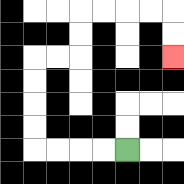{'start': '[5, 6]', 'end': '[7, 2]', 'path_directions': 'L,L,L,L,U,U,U,U,R,R,U,U,R,R,R,R,D,D', 'path_coordinates': '[[5, 6], [4, 6], [3, 6], [2, 6], [1, 6], [1, 5], [1, 4], [1, 3], [1, 2], [2, 2], [3, 2], [3, 1], [3, 0], [4, 0], [5, 0], [6, 0], [7, 0], [7, 1], [7, 2]]'}